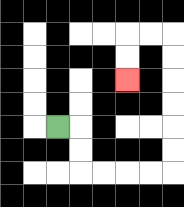{'start': '[2, 5]', 'end': '[5, 3]', 'path_directions': 'R,D,D,R,R,R,R,U,U,U,U,U,U,L,L,D,D', 'path_coordinates': '[[2, 5], [3, 5], [3, 6], [3, 7], [4, 7], [5, 7], [6, 7], [7, 7], [7, 6], [7, 5], [7, 4], [7, 3], [7, 2], [7, 1], [6, 1], [5, 1], [5, 2], [5, 3]]'}